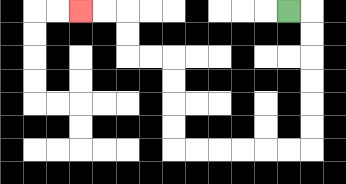{'start': '[12, 0]', 'end': '[3, 0]', 'path_directions': 'R,D,D,D,D,D,D,L,L,L,L,L,L,U,U,U,U,L,L,U,U,L,L', 'path_coordinates': '[[12, 0], [13, 0], [13, 1], [13, 2], [13, 3], [13, 4], [13, 5], [13, 6], [12, 6], [11, 6], [10, 6], [9, 6], [8, 6], [7, 6], [7, 5], [7, 4], [7, 3], [7, 2], [6, 2], [5, 2], [5, 1], [5, 0], [4, 0], [3, 0]]'}